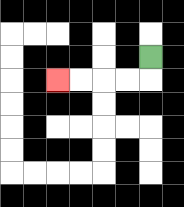{'start': '[6, 2]', 'end': '[2, 3]', 'path_directions': 'D,L,L,L,L', 'path_coordinates': '[[6, 2], [6, 3], [5, 3], [4, 3], [3, 3], [2, 3]]'}